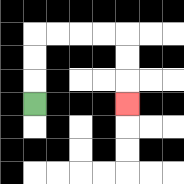{'start': '[1, 4]', 'end': '[5, 4]', 'path_directions': 'U,U,U,R,R,R,R,D,D,D', 'path_coordinates': '[[1, 4], [1, 3], [1, 2], [1, 1], [2, 1], [3, 1], [4, 1], [5, 1], [5, 2], [5, 3], [5, 4]]'}